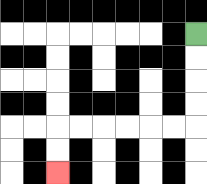{'start': '[8, 1]', 'end': '[2, 7]', 'path_directions': 'D,D,D,D,L,L,L,L,L,L,D,D', 'path_coordinates': '[[8, 1], [8, 2], [8, 3], [8, 4], [8, 5], [7, 5], [6, 5], [5, 5], [4, 5], [3, 5], [2, 5], [2, 6], [2, 7]]'}